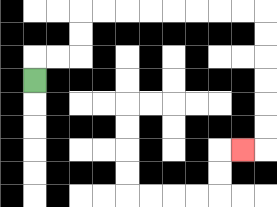{'start': '[1, 3]', 'end': '[10, 6]', 'path_directions': 'U,R,R,U,U,R,R,R,R,R,R,R,R,D,D,D,D,D,D,L', 'path_coordinates': '[[1, 3], [1, 2], [2, 2], [3, 2], [3, 1], [3, 0], [4, 0], [5, 0], [6, 0], [7, 0], [8, 0], [9, 0], [10, 0], [11, 0], [11, 1], [11, 2], [11, 3], [11, 4], [11, 5], [11, 6], [10, 6]]'}